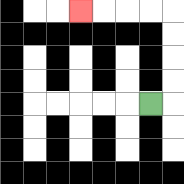{'start': '[6, 4]', 'end': '[3, 0]', 'path_directions': 'R,U,U,U,U,L,L,L,L', 'path_coordinates': '[[6, 4], [7, 4], [7, 3], [7, 2], [7, 1], [7, 0], [6, 0], [5, 0], [4, 0], [3, 0]]'}